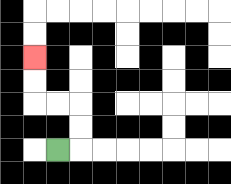{'start': '[2, 6]', 'end': '[1, 2]', 'path_directions': 'R,U,U,L,L,U,U', 'path_coordinates': '[[2, 6], [3, 6], [3, 5], [3, 4], [2, 4], [1, 4], [1, 3], [1, 2]]'}